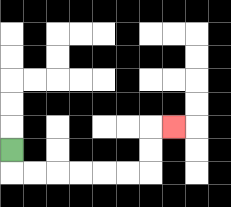{'start': '[0, 6]', 'end': '[7, 5]', 'path_directions': 'D,R,R,R,R,R,R,U,U,R', 'path_coordinates': '[[0, 6], [0, 7], [1, 7], [2, 7], [3, 7], [4, 7], [5, 7], [6, 7], [6, 6], [6, 5], [7, 5]]'}